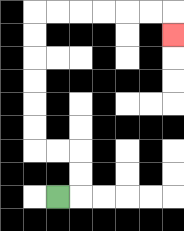{'start': '[2, 8]', 'end': '[7, 1]', 'path_directions': 'R,U,U,L,L,U,U,U,U,U,U,R,R,R,R,R,R,D', 'path_coordinates': '[[2, 8], [3, 8], [3, 7], [3, 6], [2, 6], [1, 6], [1, 5], [1, 4], [1, 3], [1, 2], [1, 1], [1, 0], [2, 0], [3, 0], [4, 0], [5, 0], [6, 0], [7, 0], [7, 1]]'}